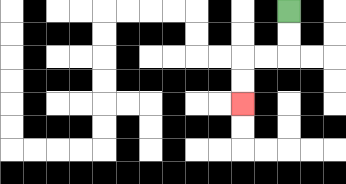{'start': '[12, 0]', 'end': '[10, 4]', 'path_directions': 'D,D,L,L,D,D', 'path_coordinates': '[[12, 0], [12, 1], [12, 2], [11, 2], [10, 2], [10, 3], [10, 4]]'}